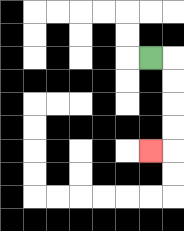{'start': '[6, 2]', 'end': '[6, 6]', 'path_directions': 'R,D,D,D,D,L', 'path_coordinates': '[[6, 2], [7, 2], [7, 3], [7, 4], [7, 5], [7, 6], [6, 6]]'}